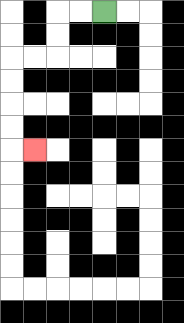{'start': '[4, 0]', 'end': '[1, 6]', 'path_directions': 'L,L,D,D,L,L,D,D,D,D,R', 'path_coordinates': '[[4, 0], [3, 0], [2, 0], [2, 1], [2, 2], [1, 2], [0, 2], [0, 3], [0, 4], [0, 5], [0, 6], [1, 6]]'}